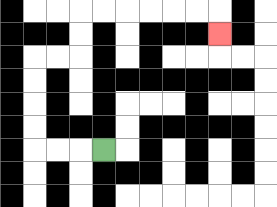{'start': '[4, 6]', 'end': '[9, 1]', 'path_directions': 'L,L,L,U,U,U,U,R,R,U,U,R,R,R,R,R,R,D', 'path_coordinates': '[[4, 6], [3, 6], [2, 6], [1, 6], [1, 5], [1, 4], [1, 3], [1, 2], [2, 2], [3, 2], [3, 1], [3, 0], [4, 0], [5, 0], [6, 0], [7, 0], [8, 0], [9, 0], [9, 1]]'}